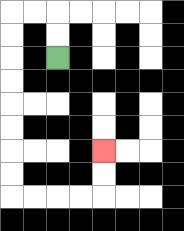{'start': '[2, 2]', 'end': '[4, 6]', 'path_directions': 'U,U,L,L,D,D,D,D,D,D,D,D,R,R,R,R,U,U', 'path_coordinates': '[[2, 2], [2, 1], [2, 0], [1, 0], [0, 0], [0, 1], [0, 2], [0, 3], [0, 4], [0, 5], [0, 6], [0, 7], [0, 8], [1, 8], [2, 8], [3, 8], [4, 8], [4, 7], [4, 6]]'}